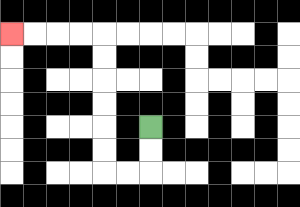{'start': '[6, 5]', 'end': '[0, 1]', 'path_directions': 'D,D,L,L,U,U,U,U,U,U,L,L,L,L', 'path_coordinates': '[[6, 5], [6, 6], [6, 7], [5, 7], [4, 7], [4, 6], [4, 5], [4, 4], [4, 3], [4, 2], [4, 1], [3, 1], [2, 1], [1, 1], [0, 1]]'}